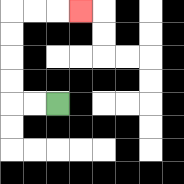{'start': '[2, 4]', 'end': '[3, 0]', 'path_directions': 'L,L,U,U,U,U,R,R,R', 'path_coordinates': '[[2, 4], [1, 4], [0, 4], [0, 3], [0, 2], [0, 1], [0, 0], [1, 0], [2, 0], [3, 0]]'}